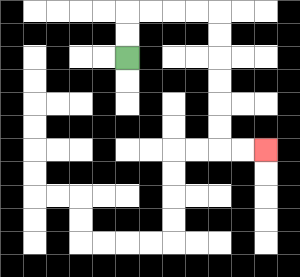{'start': '[5, 2]', 'end': '[11, 6]', 'path_directions': 'U,U,R,R,R,R,D,D,D,D,D,D,R,R', 'path_coordinates': '[[5, 2], [5, 1], [5, 0], [6, 0], [7, 0], [8, 0], [9, 0], [9, 1], [9, 2], [9, 3], [9, 4], [9, 5], [9, 6], [10, 6], [11, 6]]'}